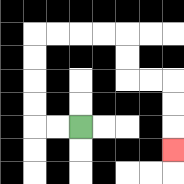{'start': '[3, 5]', 'end': '[7, 6]', 'path_directions': 'L,L,U,U,U,U,R,R,R,R,D,D,R,R,D,D,D', 'path_coordinates': '[[3, 5], [2, 5], [1, 5], [1, 4], [1, 3], [1, 2], [1, 1], [2, 1], [3, 1], [4, 1], [5, 1], [5, 2], [5, 3], [6, 3], [7, 3], [7, 4], [7, 5], [7, 6]]'}